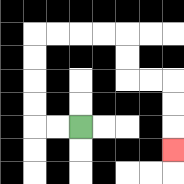{'start': '[3, 5]', 'end': '[7, 6]', 'path_directions': 'L,L,U,U,U,U,R,R,R,R,D,D,R,R,D,D,D', 'path_coordinates': '[[3, 5], [2, 5], [1, 5], [1, 4], [1, 3], [1, 2], [1, 1], [2, 1], [3, 1], [4, 1], [5, 1], [5, 2], [5, 3], [6, 3], [7, 3], [7, 4], [7, 5], [7, 6]]'}